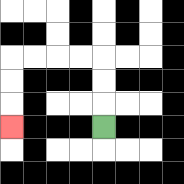{'start': '[4, 5]', 'end': '[0, 5]', 'path_directions': 'U,U,U,L,L,L,L,D,D,D', 'path_coordinates': '[[4, 5], [4, 4], [4, 3], [4, 2], [3, 2], [2, 2], [1, 2], [0, 2], [0, 3], [0, 4], [0, 5]]'}